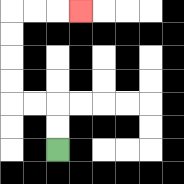{'start': '[2, 6]', 'end': '[3, 0]', 'path_directions': 'U,U,L,L,U,U,U,U,R,R,R', 'path_coordinates': '[[2, 6], [2, 5], [2, 4], [1, 4], [0, 4], [0, 3], [0, 2], [0, 1], [0, 0], [1, 0], [2, 0], [3, 0]]'}